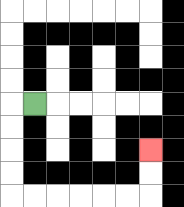{'start': '[1, 4]', 'end': '[6, 6]', 'path_directions': 'L,D,D,D,D,R,R,R,R,R,R,U,U', 'path_coordinates': '[[1, 4], [0, 4], [0, 5], [0, 6], [0, 7], [0, 8], [1, 8], [2, 8], [3, 8], [4, 8], [5, 8], [6, 8], [6, 7], [6, 6]]'}